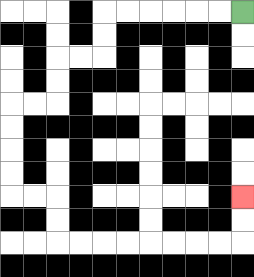{'start': '[10, 0]', 'end': '[10, 8]', 'path_directions': 'L,L,L,L,L,L,D,D,L,L,D,D,L,L,D,D,D,D,R,R,D,D,R,R,R,R,R,R,R,R,U,U', 'path_coordinates': '[[10, 0], [9, 0], [8, 0], [7, 0], [6, 0], [5, 0], [4, 0], [4, 1], [4, 2], [3, 2], [2, 2], [2, 3], [2, 4], [1, 4], [0, 4], [0, 5], [0, 6], [0, 7], [0, 8], [1, 8], [2, 8], [2, 9], [2, 10], [3, 10], [4, 10], [5, 10], [6, 10], [7, 10], [8, 10], [9, 10], [10, 10], [10, 9], [10, 8]]'}